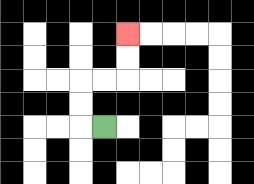{'start': '[4, 5]', 'end': '[5, 1]', 'path_directions': 'L,U,U,R,R,U,U', 'path_coordinates': '[[4, 5], [3, 5], [3, 4], [3, 3], [4, 3], [5, 3], [5, 2], [5, 1]]'}